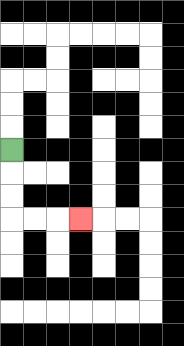{'start': '[0, 6]', 'end': '[3, 9]', 'path_directions': 'D,D,D,R,R,R', 'path_coordinates': '[[0, 6], [0, 7], [0, 8], [0, 9], [1, 9], [2, 9], [3, 9]]'}